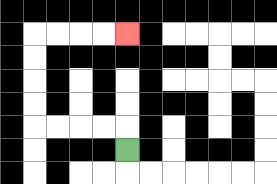{'start': '[5, 6]', 'end': '[5, 1]', 'path_directions': 'U,L,L,L,L,U,U,U,U,R,R,R,R', 'path_coordinates': '[[5, 6], [5, 5], [4, 5], [3, 5], [2, 5], [1, 5], [1, 4], [1, 3], [1, 2], [1, 1], [2, 1], [3, 1], [4, 1], [5, 1]]'}